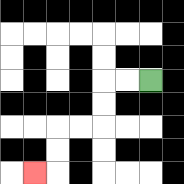{'start': '[6, 3]', 'end': '[1, 7]', 'path_directions': 'L,L,D,D,L,L,D,D,L', 'path_coordinates': '[[6, 3], [5, 3], [4, 3], [4, 4], [4, 5], [3, 5], [2, 5], [2, 6], [2, 7], [1, 7]]'}